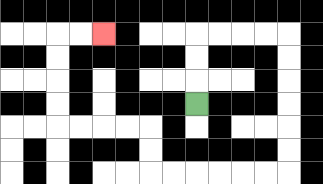{'start': '[8, 4]', 'end': '[4, 1]', 'path_directions': 'U,U,U,R,R,R,R,D,D,D,D,D,D,L,L,L,L,L,L,U,U,L,L,L,L,U,U,U,U,R,R', 'path_coordinates': '[[8, 4], [8, 3], [8, 2], [8, 1], [9, 1], [10, 1], [11, 1], [12, 1], [12, 2], [12, 3], [12, 4], [12, 5], [12, 6], [12, 7], [11, 7], [10, 7], [9, 7], [8, 7], [7, 7], [6, 7], [6, 6], [6, 5], [5, 5], [4, 5], [3, 5], [2, 5], [2, 4], [2, 3], [2, 2], [2, 1], [3, 1], [4, 1]]'}